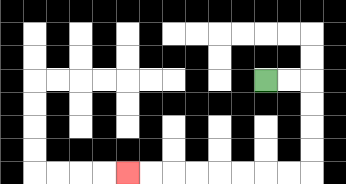{'start': '[11, 3]', 'end': '[5, 7]', 'path_directions': 'R,R,D,D,D,D,L,L,L,L,L,L,L,L', 'path_coordinates': '[[11, 3], [12, 3], [13, 3], [13, 4], [13, 5], [13, 6], [13, 7], [12, 7], [11, 7], [10, 7], [9, 7], [8, 7], [7, 7], [6, 7], [5, 7]]'}